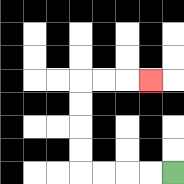{'start': '[7, 7]', 'end': '[6, 3]', 'path_directions': 'L,L,L,L,U,U,U,U,R,R,R', 'path_coordinates': '[[7, 7], [6, 7], [5, 7], [4, 7], [3, 7], [3, 6], [3, 5], [3, 4], [3, 3], [4, 3], [5, 3], [6, 3]]'}